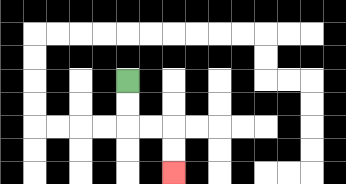{'start': '[5, 3]', 'end': '[7, 7]', 'path_directions': 'D,D,R,R,D,D', 'path_coordinates': '[[5, 3], [5, 4], [5, 5], [6, 5], [7, 5], [7, 6], [7, 7]]'}